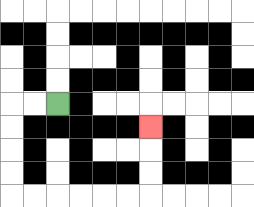{'start': '[2, 4]', 'end': '[6, 5]', 'path_directions': 'L,L,D,D,D,D,R,R,R,R,R,R,U,U,U', 'path_coordinates': '[[2, 4], [1, 4], [0, 4], [0, 5], [0, 6], [0, 7], [0, 8], [1, 8], [2, 8], [3, 8], [4, 8], [5, 8], [6, 8], [6, 7], [6, 6], [6, 5]]'}